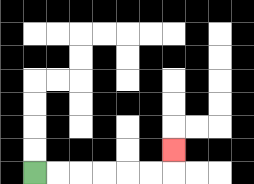{'start': '[1, 7]', 'end': '[7, 6]', 'path_directions': 'R,R,R,R,R,R,U', 'path_coordinates': '[[1, 7], [2, 7], [3, 7], [4, 7], [5, 7], [6, 7], [7, 7], [7, 6]]'}